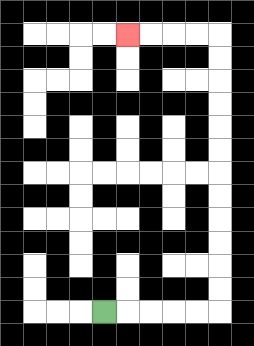{'start': '[4, 13]', 'end': '[5, 1]', 'path_directions': 'R,R,R,R,R,U,U,U,U,U,U,U,U,U,U,U,U,L,L,L,L', 'path_coordinates': '[[4, 13], [5, 13], [6, 13], [7, 13], [8, 13], [9, 13], [9, 12], [9, 11], [9, 10], [9, 9], [9, 8], [9, 7], [9, 6], [9, 5], [9, 4], [9, 3], [9, 2], [9, 1], [8, 1], [7, 1], [6, 1], [5, 1]]'}